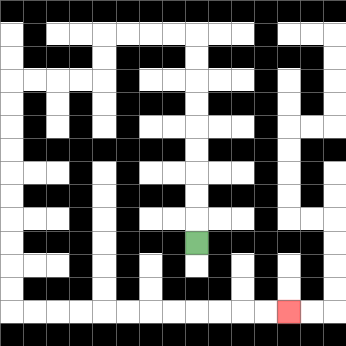{'start': '[8, 10]', 'end': '[12, 13]', 'path_directions': 'U,U,U,U,U,U,U,U,U,L,L,L,L,D,D,L,L,L,L,D,D,D,D,D,D,D,D,D,D,R,R,R,R,R,R,R,R,R,R,R,R', 'path_coordinates': '[[8, 10], [8, 9], [8, 8], [8, 7], [8, 6], [8, 5], [8, 4], [8, 3], [8, 2], [8, 1], [7, 1], [6, 1], [5, 1], [4, 1], [4, 2], [4, 3], [3, 3], [2, 3], [1, 3], [0, 3], [0, 4], [0, 5], [0, 6], [0, 7], [0, 8], [0, 9], [0, 10], [0, 11], [0, 12], [0, 13], [1, 13], [2, 13], [3, 13], [4, 13], [5, 13], [6, 13], [7, 13], [8, 13], [9, 13], [10, 13], [11, 13], [12, 13]]'}